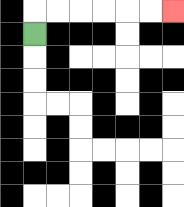{'start': '[1, 1]', 'end': '[7, 0]', 'path_directions': 'U,R,R,R,R,R,R', 'path_coordinates': '[[1, 1], [1, 0], [2, 0], [3, 0], [4, 0], [5, 0], [6, 0], [7, 0]]'}